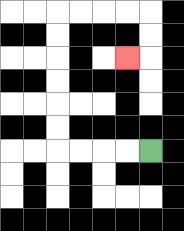{'start': '[6, 6]', 'end': '[5, 2]', 'path_directions': 'L,L,L,L,U,U,U,U,U,U,R,R,R,R,D,D,L', 'path_coordinates': '[[6, 6], [5, 6], [4, 6], [3, 6], [2, 6], [2, 5], [2, 4], [2, 3], [2, 2], [2, 1], [2, 0], [3, 0], [4, 0], [5, 0], [6, 0], [6, 1], [6, 2], [5, 2]]'}